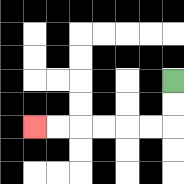{'start': '[7, 3]', 'end': '[1, 5]', 'path_directions': 'D,D,L,L,L,L,L,L', 'path_coordinates': '[[7, 3], [7, 4], [7, 5], [6, 5], [5, 5], [4, 5], [3, 5], [2, 5], [1, 5]]'}